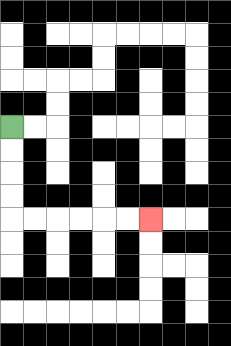{'start': '[0, 5]', 'end': '[6, 9]', 'path_directions': 'D,D,D,D,R,R,R,R,R,R', 'path_coordinates': '[[0, 5], [0, 6], [0, 7], [0, 8], [0, 9], [1, 9], [2, 9], [3, 9], [4, 9], [5, 9], [6, 9]]'}